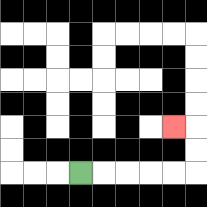{'start': '[3, 7]', 'end': '[7, 5]', 'path_directions': 'R,R,R,R,R,U,U,L', 'path_coordinates': '[[3, 7], [4, 7], [5, 7], [6, 7], [7, 7], [8, 7], [8, 6], [8, 5], [7, 5]]'}